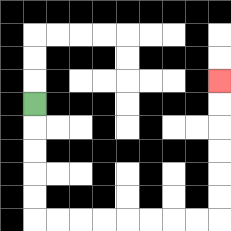{'start': '[1, 4]', 'end': '[9, 3]', 'path_directions': 'D,D,D,D,D,R,R,R,R,R,R,R,R,U,U,U,U,U,U', 'path_coordinates': '[[1, 4], [1, 5], [1, 6], [1, 7], [1, 8], [1, 9], [2, 9], [3, 9], [4, 9], [5, 9], [6, 9], [7, 9], [8, 9], [9, 9], [9, 8], [9, 7], [9, 6], [9, 5], [9, 4], [9, 3]]'}